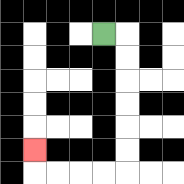{'start': '[4, 1]', 'end': '[1, 6]', 'path_directions': 'R,D,D,D,D,D,D,L,L,L,L,U', 'path_coordinates': '[[4, 1], [5, 1], [5, 2], [5, 3], [5, 4], [5, 5], [5, 6], [5, 7], [4, 7], [3, 7], [2, 7], [1, 7], [1, 6]]'}